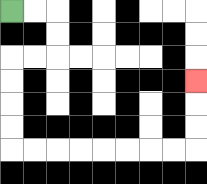{'start': '[0, 0]', 'end': '[8, 3]', 'path_directions': 'R,R,D,D,L,L,D,D,D,D,R,R,R,R,R,R,R,R,U,U,U', 'path_coordinates': '[[0, 0], [1, 0], [2, 0], [2, 1], [2, 2], [1, 2], [0, 2], [0, 3], [0, 4], [0, 5], [0, 6], [1, 6], [2, 6], [3, 6], [4, 6], [5, 6], [6, 6], [7, 6], [8, 6], [8, 5], [8, 4], [8, 3]]'}